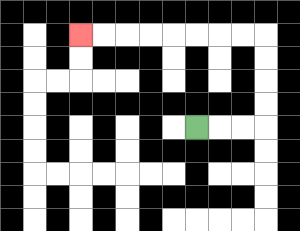{'start': '[8, 5]', 'end': '[3, 1]', 'path_directions': 'R,R,R,U,U,U,U,L,L,L,L,L,L,L,L', 'path_coordinates': '[[8, 5], [9, 5], [10, 5], [11, 5], [11, 4], [11, 3], [11, 2], [11, 1], [10, 1], [9, 1], [8, 1], [7, 1], [6, 1], [5, 1], [4, 1], [3, 1]]'}